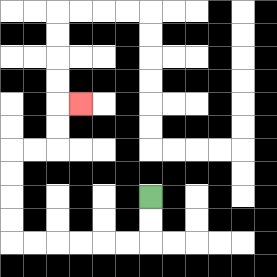{'start': '[6, 8]', 'end': '[3, 4]', 'path_directions': 'D,D,L,L,L,L,L,L,U,U,U,U,R,R,U,U,R', 'path_coordinates': '[[6, 8], [6, 9], [6, 10], [5, 10], [4, 10], [3, 10], [2, 10], [1, 10], [0, 10], [0, 9], [0, 8], [0, 7], [0, 6], [1, 6], [2, 6], [2, 5], [2, 4], [3, 4]]'}